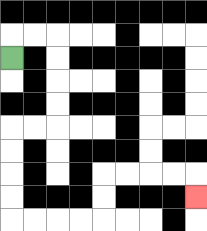{'start': '[0, 2]', 'end': '[8, 8]', 'path_directions': 'U,R,R,D,D,D,D,L,L,D,D,D,D,R,R,R,R,U,U,R,R,R,R,D', 'path_coordinates': '[[0, 2], [0, 1], [1, 1], [2, 1], [2, 2], [2, 3], [2, 4], [2, 5], [1, 5], [0, 5], [0, 6], [0, 7], [0, 8], [0, 9], [1, 9], [2, 9], [3, 9], [4, 9], [4, 8], [4, 7], [5, 7], [6, 7], [7, 7], [8, 7], [8, 8]]'}